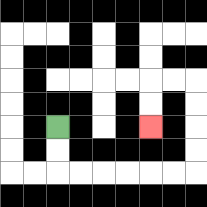{'start': '[2, 5]', 'end': '[6, 5]', 'path_directions': 'D,D,R,R,R,R,R,R,U,U,U,U,L,L,D,D', 'path_coordinates': '[[2, 5], [2, 6], [2, 7], [3, 7], [4, 7], [5, 7], [6, 7], [7, 7], [8, 7], [8, 6], [8, 5], [8, 4], [8, 3], [7, 3], [6, 3], [6, 4], [6, 5]]'}